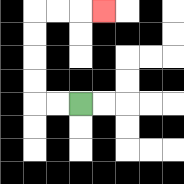{'start': '[3, 4]', 'end': '[4, 0]', 'path_directions': 'L,L,U,U,U,U,R,R,R', 'path_coordinates': '[[3, 4], [2, 4], [1, 4], [1, 3], [1, 2], [1, 1], [1, 0], [2, 0], [3, 0], [4, 0]]'}